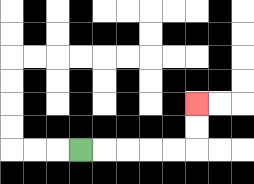{'start': '[3, 6]', 'end': '[8, 4]', 'path_directions': 'R,R,R,R,R,U,U', 'path_coordinates': '[[3, 6], [4, 6], [5, 6], [6, 6], [7, 6], [8, 6], [8, 5], [8, 4]]'}